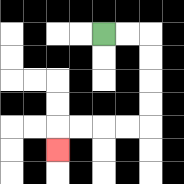{'start': '[4, 1]', 'end': '[2, 6]', 'path_directions': 'R,R,D,D,D,D,L,L,L,L,D', 'path_coordinates': '[[4, 1], [5, 1], [6, 1], [6, 2], [6, 3], [6, 4], [6, 5], [5, 5], [4, 5], [3, 5], [2, 5], [2, 6]]'}